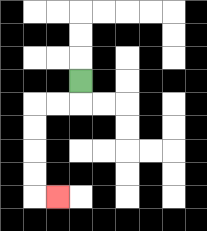{'start': '[3, 3]', 'end': '[2, 8]', 'path_directions': 'D,L,L,D,D,D,D,R', 'path_coordinates': '[[3, 3], [3, 4], [2, 4], [1, 4], [1, 5], [1, 6], [1, 7], [1, 8], [2, 8]]'}